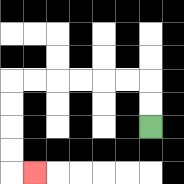{'start': '[6, 5]', 'end': '[1, 7]', 'path_directions': 'U,U,L,L,L,L,L,L,D,D,D,D,R', 'path_coordinates': '[[6, 5], [6, 4], [6, 3], [5, 3], [4, 3], [3, 3], [2, 3], [1, 3], [0, 3], [0, 4], [0, 5], [0, 6], [0, 7], [1, 7]]'}